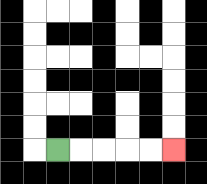{'start': '[2, 6]', 'end': '[7, 6]', 'path_directions': 'R,R,R,R,R', 'path_coordinates': '[[2, 6], [3, 6], [4, 6], [5, 6], [6, 6], [7, 6]]'}